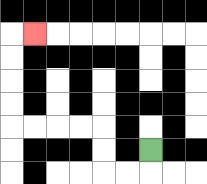{'start': '[6, 6]', 'end': '[1, 1]', 'path_directions': 'D,L,L,U,U,L,L,L,L,U,U,U,U,R', 'path_coordinates': '[[6, 6], [6, 7], [5, 7], [4, 7], [4, 6], [4, 5], [3, 5], [2, 5], [1, 5], [0, 5], [0, 4], [0, 3], [0, 2], [0, 1], [1, 1]]'}